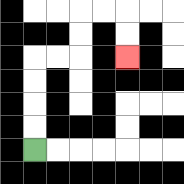{'start': '[1, 6]', 'end': '[5, 2]', 'path_directions': 'U,U,U,U,R,R,U,U,R,R,D,D', 'path_coordinates': '[[1, 6], [1, 5], [1, 4], [1, 3], [1, 2], [2, 2], [3, 2], [3, 1], [3, 0], [4, 0], [5, 0], [5, 1], [5, 2]]'}